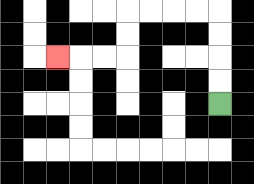{'start': '[9, 4]', 'end': '[2, 2]', 'path_directions': 'U,U,U,U,L,L,L,L,D,D,L,L,L', 'path_coordinates': '[[9, 4], [9, 3], [9, 2], [9, 1], [9, 0], [8, 0], [7, 0], [6, 0], [5, 0], [5, 1], [5, 2], [4, 2], [3, 2], [2, 2]]'}